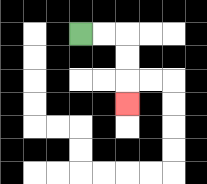{'start': '[3, 1]', 'end': '[5, 4]', 'path_directions': 'R,R,D,D,D', 'path_coordinates': '[[3, 1], [4, 1], [5, 1], [5, 2], [5, 3], [5, 4]]'}